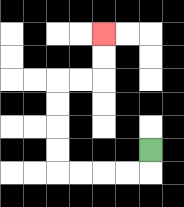{'start': '[6, 6]', 'end': '[4, 1]', 'path_directions': 'D,L,L,L,L,U,U,U,U,R,R,U,U', 'path_coordinates': '[[6, 6], [6, 7], [5, 7], [4, 7], [3, 7], [2, 7], [2, 6], [2, 5], [2, 4], [2, 3], [3, 3], [4, 3], [4, 2], [4, 1]]'}